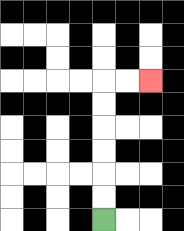{'start': '[4, 9]', 'end': '[6, 3]', 'path_directions': 'U,U,U,U,U,U,R,R', 'path_coordinates': '[[4, 9], [4, 8], [4, 7], [4, 6], [4, 5], [4, 4], [4, 3], [5, 3], [6, 3]]'}